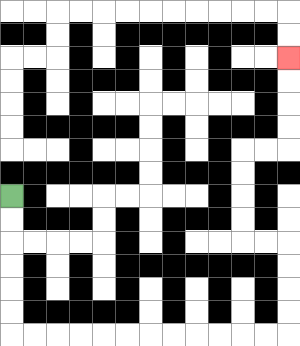{'start': '[0, 8]', 'end': '[12, 2]', 'path_directions': 'D,D,D,D,D,D,R,R,R,R,R,R,R,R,R,R,R,R,U,U,U,U,L,L,U,U,U,U,R,R,U,U,U,U', 'path_coordinates': '[[0, 8], [0, 9], [0, 10], [0, 11], [0, 12], [0, 13], [0, 14], [1, 14], [2, 14], [3, 14], [4, 14], [5, 14], [6, 14], [7, 14], [8, 14], [9, 14], [10, 14], [11, 14], [12, 14], [12, 13], [12, 12], [12, 11], [12, 10], [11, 10], [10, 10], [10, 9], [10, 8], [10, 7], [10, 6], [11, 6], [12, 6], [12, 5], [12, 4], [12, 3], [12, 2]]'}